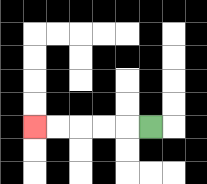{'start': '[6, 5]', 'end': '[1, 5]', 'path_directions': 'L,L,L,L,L', 'path_coordinates': '[[6, 5], [5, 5], [4, 5], [3, 5], [2, 5], [1, 5]]'}